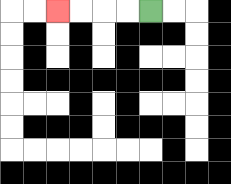{'start': '[6, 0]', 'end': '[2, 0]', 'path_directions': 'L,L,L,L', 'path_coordinates': '[[6, 0], [5, 0], [4, 0], [3, 0], [2, 0]]'}